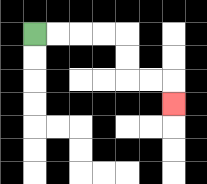{'start': '[1, 1]', 'end': '[7, 4]', 'path_directions': 'R,R,R,R,D,D,R,R,D', 'path_coordinates': '[[1, 1], [2, 1], [3, 1], [4, 1], [5, 1], [5, 2], [5, 3], [6, 3], [7, 3], [7, 4]]'}